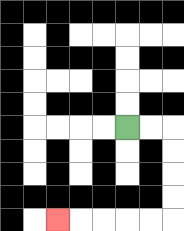{'start': '[5, 5]', 'end': '[2, 9]', 'path_directions': 'R,R,D,D,D,D,L,L,L,L,L', 'path_coordinates': '[[5, 5], [6, 5], [7, 5], [7, 6], [7, 7], [7, 8], [7, 9], [6, 9], [5, 9], [4, 9], [3, 9], [2, 9]]'}